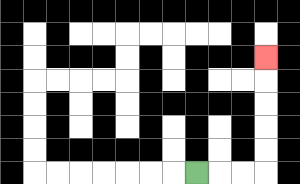{'start': '[8, 7]', 'end': '[11, 2]', 'path_directions': 'R,R,R,U,U,U,U,U', 'path_coordinates': '[[8, 7], [9, 7], [10, 7], [11, 7], [11, 6], [11, 5], [11, 4], [11, 3], [11, 2]]'}